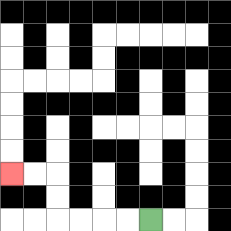{'start': '[6, 9]', 'end': '[0, 7]', 'path_directions': 'L,L,L,L,U,U,L,L', 'path_coordinates': '[[6, 9], [5, 9], [4, 9], [3, 9], [2, 9], [2, 8], [2, 7], [1, 7], [0, 7]]'}